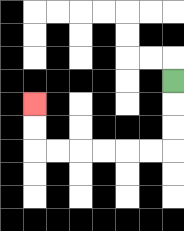{'start': '[7, 3]', 'end': '[1, 4]', 'path_directions': 'D,D,D,L,L,L,L,L,L,U,U', 'path_coordinates': '[[7, 3], [7, 4], [7, 5], [7, 6], [6, 6], [5, 6], [4, 6], [3, 6], [2, 6], [1, 6], [1, 5], [1, 4]]'}